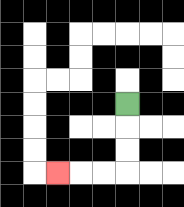{'start': '[5, 4]', 'end': '[2, 7]', 'path_directions': 'D,D,D,L,L,L', 'path_coordinates': '[[5, 4], [5, 5], [5, 6], [5, 7], [4, 7], [3, 7], [2, 7]]'}